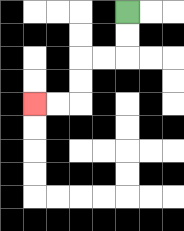{'start': '[5, 0]', 'end': '[1, 4]', 'path_directions': 'D,D,L,L,D,D,L,L', 'path_coordinates': '[[5, 0], [5, 1], [5, 2], [4, 2], [3, 2], [3, 3], [3, 4], [2, 4], [1, 4]]'}